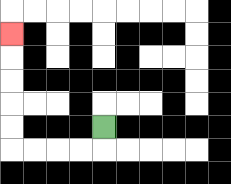{'start': '[4, 5]', 'end': '[0, 1]', 'path_directions': 'D,L,L,L,L,U,U,U,U,U', 'path_coordinates': '[[4, 5], [4, 6], [3, 6], [2, 6], [1, 6], [0, 6], [0, 5], [0, 4], [0, 3], [0, 2], [0, 1]]'}